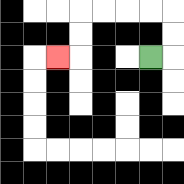{'start': '[6, 2]', 'end': '[2, 2]', 'path_directions': 'R,U,U,L,L,L,L,D,D,L', 'path_coordinates': '[[6, 2], [7, 2], [7, 1], [7, 0], [6, 0], [5, 0], [4, 0], [3, 0], [3, 1], [3, 2], [2, 2]]'}